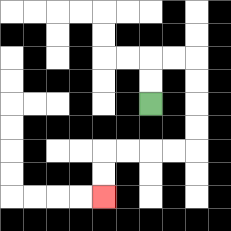{'start': '[6, 4]', 'end': '[4, 8]', 'path_directions': 'U,U,R,R,D,D,D,D,L,L,L,L,D,D', 'path_coordinates': '[[6, 4], [6, 3], [6, 2], [7, 2], [8, 2], [8, 3], [8, 4], [8, 5], [8, 6], [7, 6], [6, 6], [5, 6], [4, 6], [4, 7], [4, 8]]'}